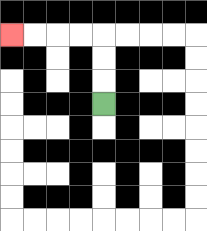{'start': '[4, 4]', 'end': '[0, 1]', 'path_directions': 'U,U,U,L,L,L,L', 'path_coordinates': '[[4, 4], [4, 3], [4, 2], [4, 1], [3, 1], [2, 1], [1, 1], [0, 1]]'}